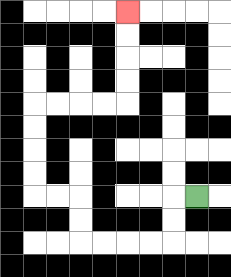{'start': '[8, 8]', 'end': '[5, 0]', 'path_directions': 'L,D,D,L,L,L,L,U,U,L,L,U,U,U,U,R,R,R,R,U,U,U,U', 'path_coordinates': '[[8, 8], [7, 8], [7, 9], [7, 10], [6, 10], [5, 10], [4, 10], [3, 10], [3, 9], [3, 8], [2, 8], [1, 8], [1, 7], [1, 6], [1, 5], [1, 4], [2, 4], [3, 4], [4, 4], [5, 4], [5, 3], [5, 2], [5, 1], [5, 0]]'}